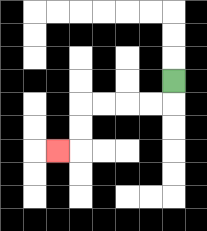{'start': '[7, 3]', 'end': '[2, 6]', 'path_directions': 'D,L,L,L,L,D,D,L', 'path_coordinates': '[[7, 3], [7, 4], [6, 4], [5, 4], [4, 4], [3, 4], [3, 5], [3, 6], [2, 6]]'}